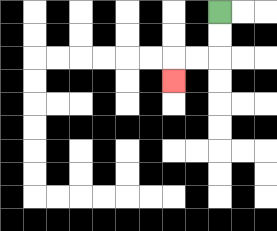{'start': '[9, 0]', 'end': '[7, 3]', 'path_directions': 'D,D,L,L,D', 'path_coordinates': '[[9, 0], [9, 1], [9, 2], [8, 2], [7, 2], [7, 3]]'}